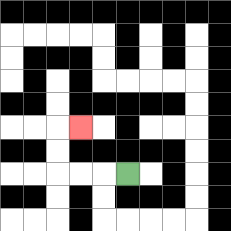{'start': '[5, 7]', 'end': '[3, 5]', 'path_directions': 'L,L,L,U,U,R', 'path_coordinates': '[[5, 7], [4, 7], [3, 7], [2, 7], [2, 6], [2, 5], [3, 5]]'}